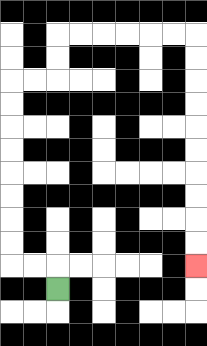{'start': '[2, 12]', 'end': '[8, 11]', 'path_directions': 'U,L,L,U,U,U,U,U,U,U,U,R,R,U,U,R,R,R,R,R,R,D,D,D,D,D,D,D,D,D,D', 'path_coordinates': '[[2, 12], [2, 11], [1, 11], [0, 11], [0, 10], [0, 9], [0, 8], [0, 7], [0, 6], [0, 5], [0, 4], [0, 3], [1, 3], [2, 3], [2, 2], [2, 1], [3, 1], [4, 1], [5, 1], [6, 1], [7, 1], [8, 1], [8, 2], [8, 3], [8, 4], [8, 5], [8, 6], [8, 7], [8, 8], [8, 9], [8, 10], [8, 11]]'}